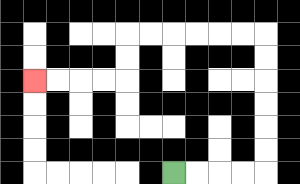{'start': '[7, 7]', 'end': '[1, 3]', 'path_directions': 'R,R,R,R,U,U,U,U,U,U,L,L,L,L,L,L,D,D,L,L,L,L', 'path_coordinates': '[[7, 7], [8, 7], [9, 7], [10, 7], [11, 7], [11, 6], [11, 5], [11, 4], [11, 3], [11, 2], [11, 1], [10, 1], [9, 1], [8, 1], [7, 1], [6, 1], [5, 1], [5, 2], [5, 3], [4, 3], [3, 3], [2, 3], [1, 3]]'}